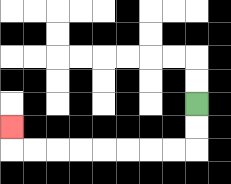{'start': '[8, 4]', 'end': '[0, 5]', 'path_directions': 'D,D,L,L,L,L,L,L,L,L,U', 'path_coordinates': '[[8, 4], [8, 5], [8, 6], [7, 6], [6, 6], [5, 6], [4, 6], [3, 6], [2, 6], [1, 6], [0, 6], [0, 5]]'}